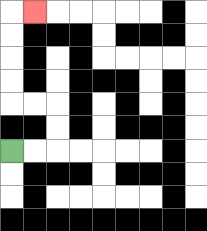{'start': '[0, 6]', 'end': '[1, 0]', 'path_directions': 'R,R,U,U,L,L,U,U,U,U,R', 'path_coordinates': '[[0, 6], [1, 6], [2, 6], [2, 5], [2, 4], [1, 4], [0, 4], [0, 3], [0, 2], [0, 1], [0, 0], [1, 0]]'}